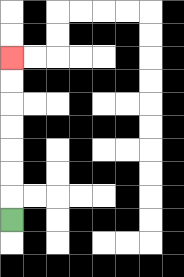{'start': '[0, 9]', 'end': '[0, 2]', 'path_directions': 'U,U,U,U,U,U,U', 'path_coordinates': '[[0, 9], [0, 8], [0, 7], [0, 6], [0, 5], [0, 4], [0, 3], [0, 2]]'}